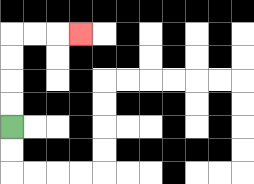{'start': '[0, 5]', 'end': '[3, 1]', 'path_directions': 'U,U,U,U,R,R,R', 'path_coordinates': '[[0, 5], [0, 4], [0, 3], [0, 2], [0, 1], [1, 1], [2, 1], [3, 1]]'}